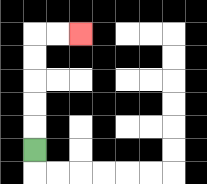{'start': '[1, 6]', 'end': '[3, 1]', 'path_directions': 'U,U,U,U,U,R,R', 'path_coordinates': '[[1, 6], [1, 5], [1, 4], [1, 3], [1, 2], [1, 1], [2, 1], [3, 1]]'}